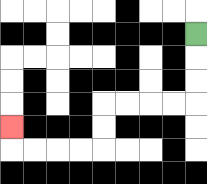{'start': '[8, 1]', 'end': '[0, 5]', 'path_directions': 'D,D,D,L,L,L,L,D,D,L,L,L,L,U', 'path_coordinates': '[[8, 1], [8, 2], [8, 3], [8, 4], [7, 4], [6, 4], [5, 4], [4, 4], [4, 5], [4, 6], [3, 6], [2, 6], [1, 6], [0, 6], [0, 5]]'}